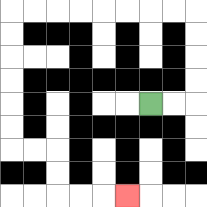{'start': '[6, 4]', 'end': '[5, 8]', 'path_directions': 'R,R,U,U,U,U,L,L,L,L,L,L,L,L,D,D,D,D,D,D,R,R,D,D,R,R,R', 'path_coordinates': '[[6, 4], [7, 4], [8, 4], [8, 3], [8, 2], [8, 1], [8, 0], [7, 0], [6, 0], [5, 0], [4, 0], [3, 0], [2, 0], [1, 0], [0, 0], [0, 1], [0, 2], [0, 3], [0, 4], [0, 5], [0, 6], [1, 6], [2, 6], [2, 7], [2, 8], [3, 8], [4, 8], [5, 8]]'}